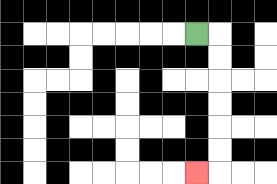{'start': '[8, 1]', 'end': '[8, 7]', 'path_directions': 'R,D,D,D,D,D,D,L', 'path_coordinates': '[[8, 1], [9, 1], [9, 2], [9, 3], [9, 4], [9, 5], [9, 6], [9, 7], [8, 7]]'}